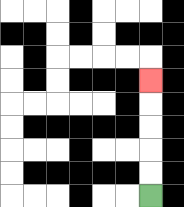{'start': '[6, 8]', 'end': '[6, 3]', 'path_directions': 'U,U,U,U,U', 'path_coordinates': '[[6, 8], [6, 7], [6, 6], [6, 5], [6, 4], [6, 3]]'}